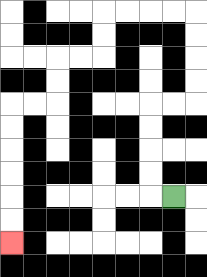{'start': '[7, 8]', 'end': '[0, 10]', 'path_directions': 'L,U,U,U,U,R,R,U,U,U,U,L,L,L,L,D,D,L,L,D,D,L,L,D,D,D,D,D,D', 'path_coordinates': '[[7, 8], [6, 8], [6, 7], [6, 6], [6, 5], [6, 4], [7, 4], [8, 4], [8, 3], [8, 2], [8, 1], [8, 0], [7, 0], [6, 0], [5, 0], [4, 0], [4, 1], [4, 2], [3, 2], [2, 2], [2, 3], [2, 4], [1, 4], [0, 4], [0, 5], [0, 6], [0, 7], [0, 8], [0, 9], [0, 10]]'}